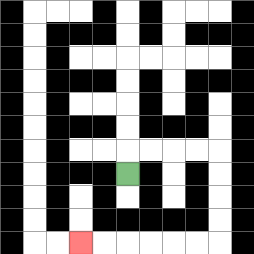{'start': '[5, 7]', 'end': '[3, 10]', 'path_directions': 'U,R,R,R,R,D,D,D,D,L,L,L,L,L,L', 'path_coordinates': '[[5, 7], [5, 6], [6, 6], [7, 6], [8, 6], [9, 6], [9, 7], [9, 8], [9, 9], [9, 10], [8, 10], [7, 10], [6, 10], [5, 10], [4, 10], [3, 10]]'}